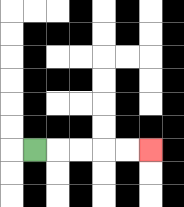{'start': '[1, 6]', 'end': '[6, 6]', 'path_directions': 'R,R,R,R,R', 'path_coordinates': '[[1, 6], [2, 6], [3, 6], [4, 6], [5, 6], [6, 6]]'}